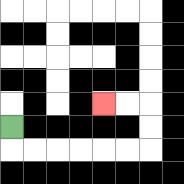{'start': '[0, 5]', 'end': '[4, 4]', 'path_directions': 'D,R,R,R,R,R,R,U,U,L,L', 'path_coordinates': '[[0, 5], [0, 6], [1, 6], [2, 6], [3, 6], [4, 6], [5, 6], [6, 6], [6, 5], [6, 4], [5, 4], [4, 4]]'}